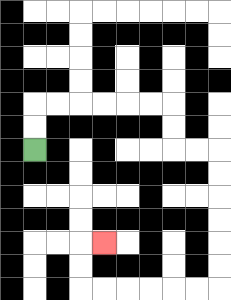{'start': '[1, 6]', 'end': '[4, 10]', 'path_directions': 'U,U,R,R,R,R,R,R,D,D,R,R,D,D,D,D,D,D,L,L,L,L,L,L,U,U,R', 'path_coordinates': '[[1, 6], [1, 5], [1, 4], [2, 4], [3, 4], [4, 4], [5, 4], [6, 4], [7, 4], [7, 5], [7, 6], [8, 6], [9, 6], [9, 7], [9, 8], [9, 9], [9, 10], [9, 11], [9, 12], [8, 12], [7, 12], [6, 12], [5, 12], [4, 12], [3, 12], [3, 11], [3, 10], [4, 10]]'}